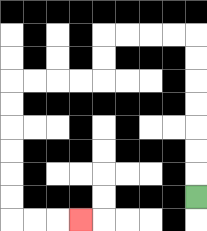{'start': '[8, 8]', 'end': '[3, 9]', 'path_directions': 'U,U,U,U,U,U,U,L,L,L,L,D,D,L,L,L,L,D,D,D,D,D,D,R,R,R', 'path_coordinates': '[[8, 8], [8, 7], [8, 6], [8, 5], [8, 4], [8, 3], [8, 2], [8, 1], [7, 1], [6, 1], [5, 1], [4, 1], [4, 2], [4, 3], [3, 3], [2, 3], [1, 3], [0, 3], [0, 4], [0, 5], [0, 6], [0, 7], [0, 8], [0, 9], [1, 9], [2, 9], [3, 9]]'}